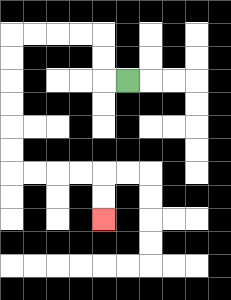{'start': '[5, 3]', 'end': '[4, 9]', 'path_directions': 'L,U,U,L,L,L,L,D,D,D,D,D,D,R,R,R,R,D,D', 'path_coordinates': '[[5, 3], [4, 3], [4, 2], [4, 1], [3, 1], [2, 1], [1, 1], [0, 1], [0, 2], [0, 3], [0, 4], [0, 5], [0, 6], [0, 7], [1, 7], [2, 7], [3, 7], [4, 7], [4, 8], [4, 9]]'}